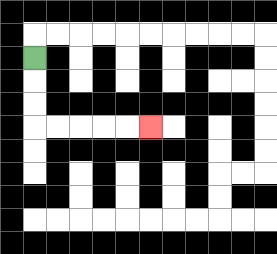{'start': '[1, 2]', 'end': '[6, 5]', 'path_directions': 'D,D,D,R,R,R,R,R', 'path_coordinates': '[[1, 2], [1, 3], [1, 4], [1, 5], [2, 5], [3, 5], [4, 5], [5, 5], [6, 5]]'}